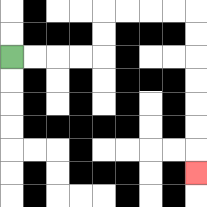{'start': '[0, 2]', 'end': '[8, 7]', 'path_directions': 'R,R,R,R,U,U,R,R,R,R,D,D,D,D,D,D,D', 'path_coordinates': '[[0, 2], [1, 2], [2, 2], [3, 2], [4, 2], [4, 1], [4, 0], [5, 0], [6, 0], [7, 0], [8, 0], [8, 1], [8, 2], [8, 3], [8, 4], [8, 5], [8, 6], [8, 7]]'}